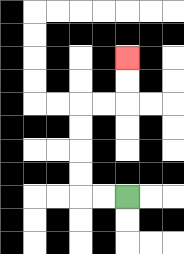{'start': '[5, 8]', 'end': '[5, 2]', 'path_directions': 'L,L,U,U,U,U,R,R,U,U', 'path_coordinates': '[[5, 8], [4, 8], [3, 8], [3, 7], [3, 6], [3, 5], [3, 4], [4, 4], [5, 4], [5, 3], [5, 2]]'}